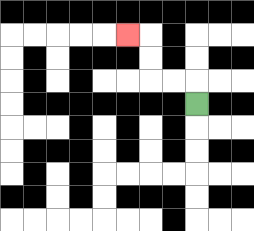{'start': '[8, 4]', 'end': '[5, 1]', 'path_directions': 'U,L,L,U,U,L', 'path_coordinates': '[[8, 4], [8, 3], [7, 3], [6, 3], [6, 2], [6, 1], [5, 1]]'}